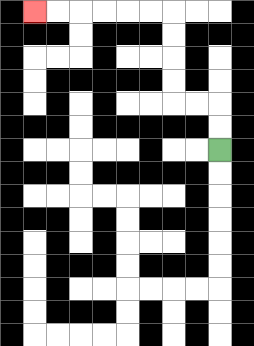{'start': '[9, 6]', 'end': '[1, 0]', 'path_directions': 'U,U,L,L,U,U,U,U,L,L,L,L,L,L', 'path_coordinates': '[[9, 6], [9, 5], [9, 4], [8, 4], [7, 4], [7, 3], [7, 2], [7, 1], [7, 0], [6, 0], [5, 0], [4, 0], [3, 0], [2, 0], [1, 0]]'}